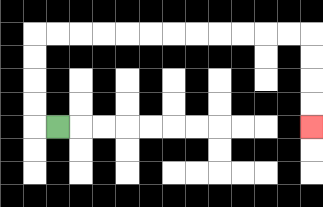{'start': '[2, 5]', 'end': '[13, 5]', 'path_directions': 'L,U,U,U,U,R,R,R,R,R,R,R,R,R,R,R,R,D,D,D,D', 'path_coordinates': '[[2, 5], [1, 5], [1, 4], [1, 3], [1, 2], [1, 1], [2, 1], [3, 1], [4, 1], [5, 1], [6, 1], [7, 1], [8, 1], [9, 1], [10, 1], [11, 1], [12, 1], [13, 1], [13, 2], [13, 3], [13, 4], [13, 5]]'}